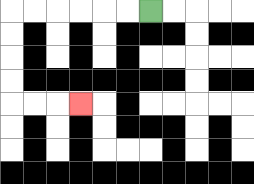{'start': '[6, 0]', 'end': '[3, 4]', 'path_directions': 'L,L,L,L,L,L,D,D,D,D,R,R,R', 'path_coordinates': '[[6, 0], [5, 0], [4, 0], [3, 0], [2, 0], [1, 0], [0, 0], [0, 1], [0, 2], [0, 3], [0, 4], [1, 4], [2, 4], [3, 4]]'}